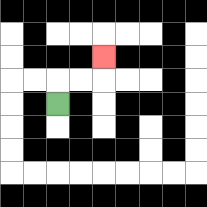{'start': '[2, 4]', 'end': '[4, 2]', 'path_directions': 'U,R,R,U', 'path_coordinates': '[[2, 4], [2, 3], [3, 3], [4, 3], [4, 2]]'}